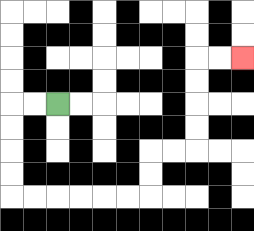{'start': '[2, 4]', 'end': '[10, 2]', 'path_directions': 'L,L,D,D,D,D,R,R,R,R,R,R,U,U,R,R,U,U,U,U,R,R', 'path_coordinates': '[[2, 4], [1, 4], [0, 4], [0, 5], [0, 6], [0, 7], [0, 8], [1, 8], [2, 8], [3, 8], [4, 8], [5, 8], [6, 8], [6, 7], [6, 6], [7, 6], [8, 6], [8, 5], [8, 4], [8, 3], [8, 2], [9, 2], [10, 2]]'}